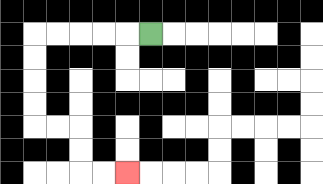{'start': '[6, 1]', 'end': '[5, 7]', 'path_directions': 'L,L,L,L,L,D,D,D,D,R,R,D,D,R,R', 'path_coordinates': '[[6, 1], [5, 1], [4, 1], [3, 1], [2, 1], [1, 1], [1, 2], [1, 3], [1, 4], [1, 5], [2, 5], [3, 5], [3, 6], [3, 7], [4, 7], [5, 7]]'}